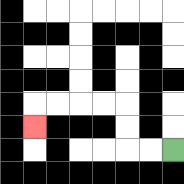{'start': '[7, 6]', 'end': '[1, 5]', 'path_directions': 'L,L,U,U,L,L,L,L,D', 'path_coordinates': '[[7, 6], [6, 6], [5, 6], [5, 5], [5, 4], [4, 4], [3, 4], [2, 4], [1, 4], [1, 5]]'}